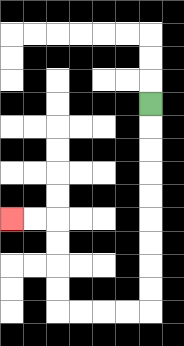{'start': '[6, 4]', 'end': '[0, 9]', 'path_directions': 'D,D,D,D,D,D,D,D,D,L,L,L,L,U,U,U,U,L,L', 'path_coordinates': '[[6, 4], [6, 5], [6, 6], [6, 7], [6, 8], [6, 9], [6, 10], [6, 11], [6, 12], [6, 13], [5, 13], [4, 13], [3, 13], [2, 13], [2, 12], [2, 11], [2, 10], [2, 9], [1, 9], [0, 9]]'}